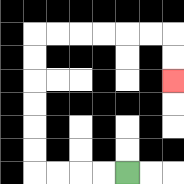{'start': '[5, 7]', 'end': '[7, 3]', 'path_directions': 'L,L,L,L,U,U,U,U,U,U,R,R,R,R,R,R,D,D', 'path_coordinates': '[[5, 7], [4, 7], [3, 7], [2, 7], [1, 7], [1, 6], [1, 5], [1, 4], [1, 3], [1, 2], [1, 1], [2, 1], [3, 1], [4, 1], [5, 1], [6, 1], [7, 1], [7, 2], [7, 3]]'}